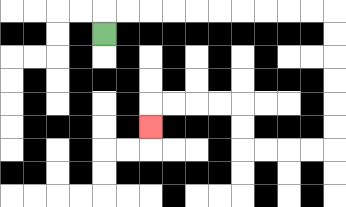{'start': '[4, 1]', 'end': '[6, 5]', 'path_directions': 'U,R,R,R,R,R,R,R,R,R,R,D,D,D,D,D,D,L,L,L,L,U,U,L,L,L,L,D', 'path_coordinates': '[[4, 1], [4, 0], [5, 0], [6, 0], [7, 0], [8, 0], [9, 0], [10, 0], [11, 0], [12, 0], [13, 0], [14, 0], [14, 1], [14, 2], [14, 3], [14, 4], [14, 5], [14, 6], [13, 6], [12, 6], [11, 6], [10, 6], [10, 5], [10, 4], [9, 4], [8, 4], [7, 4], [6, 4], [6, 5]]'}